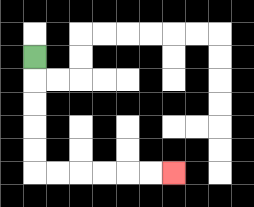{'start': '[1, 2]', 'end': '[7, 7]', 'path_directions': 'D,D,D,D,D,R,R,R,R,R,R', 'path_coordinates': '[[1, 2], [1, 3], [1, 4], [1, 5], [1, 6], [1, 7], [2, 7], [3, 7], [4, 7], [5, 7], [6, 7], [7, 7]]'}